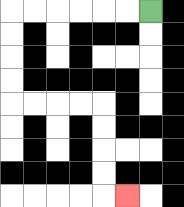{'start': '[6, 0]', 'end': '[5, 8]', 'path_directions': 'L,L,L,L,L,L,D,D,D,D,R,R,R,R,D,D,D,D,R', 'path_coordinates': '[[6, 0], [5, 0], [4, 0], [3, 0], [2, 0], [1, 0], [0, 0], [0, 1], [0, 2], [0, 3], [0, 4], [1, 4], [2, 4], [3, 4], [4, 4], [4, 5], [4, 6], [4, 7], [4, 8], [5, 8]]'}